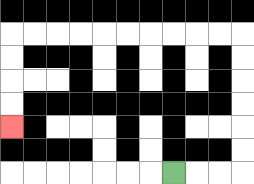{'start': '[7, 7]', 'end': '[0, 5]', 'path_directions': 'R,R,R,U,U,U,U,U,U,L,L,L,L,L,L,L,L,L,L,D,D,D,D', 'path_coordinates': '[[7, 7], [8, 7], [9, 7], [10, 7], [10, 6], [10, 5], [10, 4], [10, 3], [10, 2], [10, 1], [9, 1], [8, 1], [7, 1], [6, 1], [5, 1], [4, 1], [3, 1], [2, 1], [1, 1], [0, 1], [0, 2], [0, 3], [0, 4], [0, 5]]'}